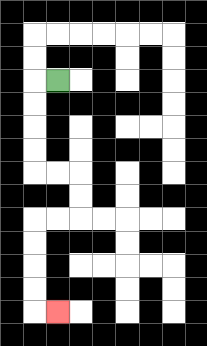{'start': '[2, 3]', 'end': '[2, 13]', 'path_directions': 'L,D,D,D,D,R,R,D,D,L,L,D,D,D,D,R', 'path_coordinates': '[[2, 3], [1, 3], [1, 4], [1, 5], [1, 6], [1, 7], [2, 7], [3, 7], [3, 8], [3, 9], [2, 9], [1, 9], [1, 10], [1, 11], [1, 12], [1, 13], [2, 13]]'}